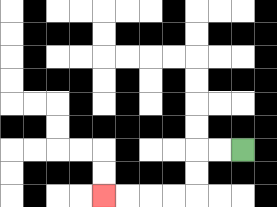{'start': '[10, 6]', 'end': '[4, 8]', 'path_directions': 'L,L,D,D,L,L,L,L', 'path_coordinates': '[[10, 6], [9, 6], [8, 6], [8, 7], [8, 8], [7, 8], [6, 8], [5, 8], [4, 8]]'}